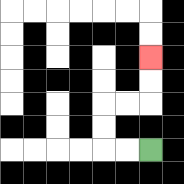{'start': '[6, 6]', 'end': '[6, 2]', 'path_directions': 'L,L,U,U,R,R,U,U', 'path_coordinates': '[[6, 6], [5, 6], [4, 6], [4, 5], [4, 4], [5, 4], [6, 4], [6, 3], [6, 2]]'}